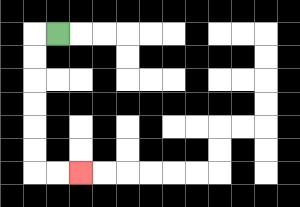{'start': '[2, 1]', 'end': '[3, 7]', 'path_directions': 'L,D,D,D,D,D,D,R,R', 'path_coordinates': '[[2, 1], [1, 1], [1, 2], [1, 3], [1, 4], [1, 5], [1, 6], [1, 7], [2, 7], [3, 7]]'}